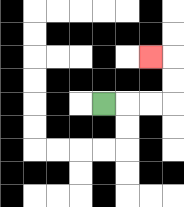{'start': '[4, 4]', 'end': '[6, 2]', 'path_directions': 'R,R,R,U,U,L', 'path_coordinates': '[[4, 4], [5, 4], [6, 4], [7, 4], [7, 3], [7, 2], [6, 2]]'}